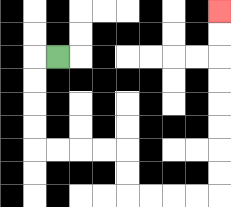{'start': '[2, 2]', 'end': '[9, 0]', 'path_directions': 'L,D,D,D,D,R,R,R,R,D,D,R,R,R,R,U,U,U,U,U,U,U,U', 'path_coordinates': '[[2, 2], [1, 2], [1, 3], [1, 4], [1, 5], [1, 6], [2, 6], [3, 6], [4, 6], [5, 6], [5, 7], [5, 8], [6, 8], [7, 8], [8, 8], [9, 8], [9, 7], [9, 6], [9, 5], [9, 4], [9, 3], [9, 2], [9, 1], [9, 0]]'}